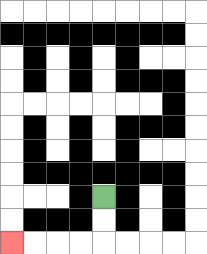{'start': '[4, 8]', 'end': '[0, 10]', 'path_directions': 'D,D,L,L,L,L', 'path_coordinates': '[[4, 8], [4, 9], [4, 10], [3, 10], [2, 10], [1, 10], [0, 10]]'}